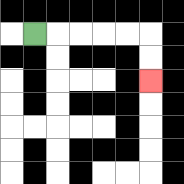{'start': '[1, 1]', 'end': '[6, 3]', 'path_directions': 'R,R,R,R,R,D,D', 'path_coordinates': '[[1, 1], [2, 1], [3, 1], [4, 1], [5, 1], [6, 1], [6, 2], [6, 3]]'}